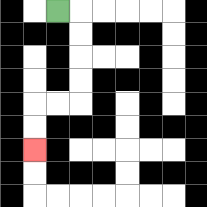{'start': '[2, 0]', 'end': '[1, 6]', 'path_directions': 'R,D,D,D,D,L,L,D,D', 'path_coordinates': '[[2, 0], [3, 0], [3, 1], [3, 2], [3, 3], [3, 4], [2, 4], [1, 4], [1, 5], [1, 6]]'}